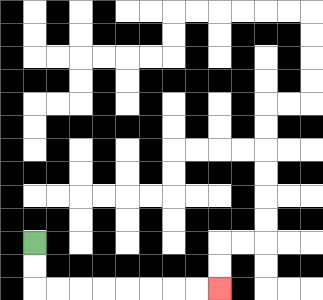{'start': '[1, 10]', 'end': '[9, 12]', 'path_directions': 'D,D,R,R,R,R,R,R,R,R', 'path_coordinates': '[[1, 10], [1, 11], [1, 12], [2, 12], [3, 12], [4, 12], [5, 12], [6, 12], [7, 12], [8, 12], [9, 12]]'}